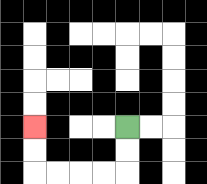{'start': '[5, 5]', 'end': '[1, 5]', 'path_directions': 'D,D,L,L,L,L,U,U', 'path_coordinates': '[[5, 5], [5, 6], [5, 7], [4, 7], [3, 7], [2, 7], [1, 7], [1, 6], [1, 5]]'}